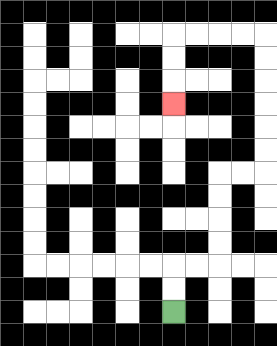{'start': '[7, 13]', 'end': '[7, 4]', 'path_directions': 'U,U,R,R,U,U,U,U,R,R,U,U,U,U,U,U,L,L,L,L,D,D,D', 'path_coordinates': '[[7, 13], [7, 12], [7, 11], [8, 11], [9, 11], [9, 10], [9, 9], [9, 8], [9, 7], [10, 7], [11, 7], [11, 6], [11, 5], [11, 4], [11, 3], [11, 2], [11, 1], [10, 1], [9, 1], [8, 1], [7, 1], [7, 2], [7, 3], [7, 4]]'}